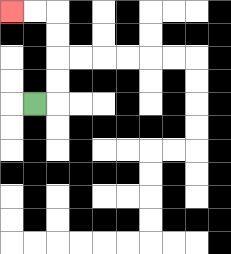{'start': '[1, 4]', 'end': '[0, 0]', 'path_directions': 'R,U,U,U,U,L,L', 'path_coordinates': '[[1, 4], [2, 4], [2, 3], [2, 2], [2, 1], [2, 0], [1, 0], [0, 0]]'}